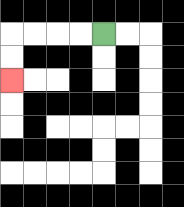{'start': '[4, 1]', 'end': '[0, 3]', 'path_directions': 'L,L,L,L,D,D', 'path_coordinates': '[[4, 1], [3, 1], [2, 1], [1, 1], [0, 1], [0, 2], [0, 3]]'}